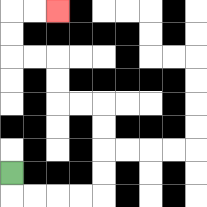{'start': '[0, 7]', 'end': '[2, 0]', 'path_directions': 'D,R,R,R,R,U,U,U,U,L,L,U,U,L,L,U,U,R,R', 'path_coordinates': '[[0, 7], [0, 8], [1, 8], [2, 8], [3, 8], [4, 8], [4, 7], [4, 6], [4, 5], [4, 4], [3, 4], [2, 4], [2, 3], [2, 2], [1, 2], [0, 2], [0, 1], [0, 0], [1, 0], [2, 0]]'}